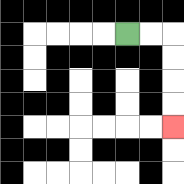{'start': '[5, 1]', 'end': '[7, 5]', 'path_directions': 'R,R,D,D,D,D', 'path_coordinates': '[[5, 1], [6, 1], [7, 1], [7, 2], [7, 3], [7, 4], [7, 5]]'}